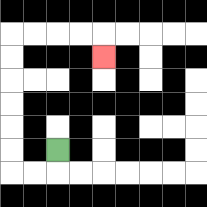{'start': '[2, 6]', 'end': '[4, 2]', 'path_directions': 'D,L,L,U,U,U,U,U,U,R,R,R,R,D', 'path_coordinates': '[[2, 6], [2, 7], [1, 7], [0, 7], [0, 6], [0, 5], [0, 4], [0, 3], [0, 2], [0, 1], [1, 1], [2, 1], [3, 1], [4, 1], [4, 2]]'}